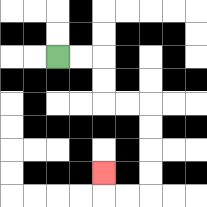{'start': '[2, 2]', 'end': '[4, 7]', 'path_directions': 'R,R,D,D,R,R,D,D,D,D,L,L,U', 'path_coordinates': '[[2, 2], [3, 2], [4, 2], [4, 3], [4, 4], [5, 4], [6, 4], [6, 5], [6, 6], [6, 7], [6, 8], [5, 8], [4, 8], [4, 7]]'}